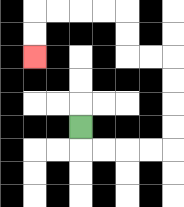{'start': '[3, 5]', 'end': '[1, 2]', 'path_directions': 'D,R,R,R,R,U,U,U,U,L,L,U,U,L,L,L,L,D,D', 'path_coordinates': '[[3, 5], [3, 6], [4, 6], [5, 6], [6, 6], [7, 6], [7, 5], [7, 4], [7, 3], [7, 2], [6, 2], [5, 2], [5, 1], [5, 0], [4, 0], [3, 0], [2, 0], [1, 0], [1, 1], [1, 2]]'}